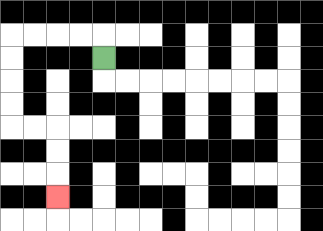{'start': '[4, 2]', 'end': '[2, 8]', 'path_directions': 'U,L,L,L,L,D,D,D,D,R,R,D,D,D', 'path_coordinates': '[[4, 2], [4, 1], [3, 1], [2, 1], [1, 1], [0, 1], [0, 2], [0, 3], [0, 4], [0, 5], [1, 5], [2, 5], [2, 6], [2, 7], [2, 8]]'}